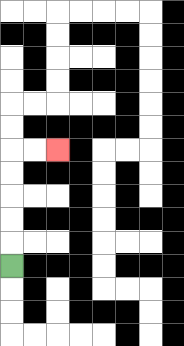{'start': '[0, 11]', 'end': '[2, 6]', 'path_directions': 'U,U,U,U,U,R,R', 'path_coordinates': '[[0, 11], [0, 10], [0, 9], [0, 8], [0, 7], [0, 6], [1, 6], [2, 6]]'}